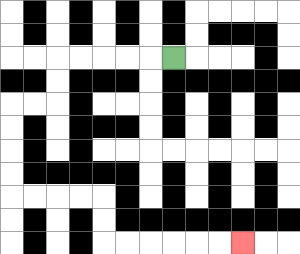{'start': '[7, 2]', 'end': '[10, 10]', 'path_directions': 'L,L,L,L,L,D,D,L,L,D,D,D,D,R,R,R,R,D,D,R,R,R,R,R,R', 'path_coordinates': '[[7, 2], [6, 2], [5, 2], [4, 2], [3, 2], [2, 2], [2, 3], [2, 4], [1, 4], [0, 4], [0, 5], [0, 6], [0, 7], [0, 8], [1, 8], [2, 8], [3, 8], [4, 8], [4, 9], [4, 10], [5, 10], [6, 10], [7, 10], [8, 10], [9, 10], [10, 10]]'}